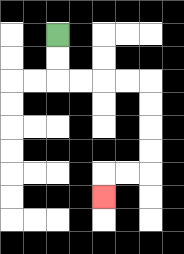{'start': '[2, 1]', 'end': '[4, 8]', 'path_directions': 'D,D,R,R,R,R,D,D,D,D,L,L,D', 'path_coordinates': '[[2, 1], [2, 2], [2, 3], [3, 3], [4, 3], [5, 3], [6, 3], [6, 4], [6, 5], [6, 6], [6, 7], [5, 7], [4, 7], [4, 8]]'}